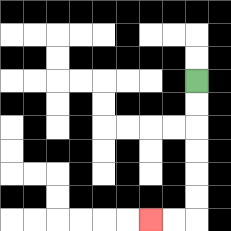{'start': '[8, 3]', 'end': '[6, 9]', 'path_directions': 'D,D,D,D,D,D,L,L', 'path_coordinates': '[[8, 3], [8, 4], [8, 5], [8, 6], [8, 7], [8, 8], [8, 9], [7, 9], [6, 9]]'}